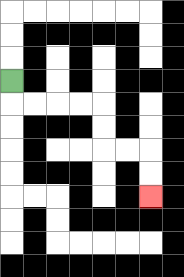{'start': '[0, 3]', 'end': '[6, 8]', 'path_directions': 'D,R,R,R,R,D,D,R,R,D,D', 'path_coordinates': '[[0, 3], [0, 4], [1, 4], [2, 4], [3, 4], [4, 4], [4, 5], [4, 6], [5, 6], [6, 6], [6, 7], [6, 8]]'}